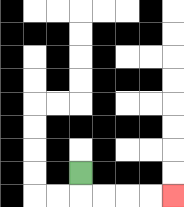{'start': '[3, 7]', 'end': '[7, 8]', 'path_directions': 'D,R,R,R,R', 'path_coordinates': '[[3, 7], [3, 8], [4, 8], [5, 8], [6, 8], [7, 8]]'}